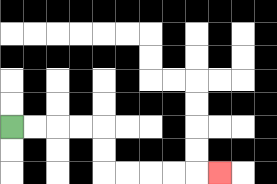{'start': '[0, 5]', 'end': '[9, 7]', 'path_directions': 'R,R,R,R,D,D,R,R,R,R,R', 'path_coordinates': '[[0, 5], [1, 5], [2, 5], [3, 5], [4, 5], [4, 6], [4, 7], [5, 7], [6, 7], [7, 7], [8, 7], [9, 7]]'}